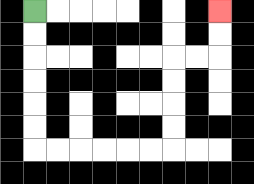{'start': '[1, 0]', 'end': '[9, 0]', 'path_directions': 'D,D,D,D,D,D,R,R,R,R,R,R,U,U,U,U,R,R,U,U', 'path_coordinates': '[[1, 0], [1, 1], [1, 2], [1, 3], [1, 4], [1, 5], [1, 6], [2, 6], [3, 6], [4, 6], [5, 6], [6, 6], [7, 6], [7, 5], [7, 4], [7, 3], [7, 2], [8, 2], [9, 2], [9, 1], [9, 0]]'}